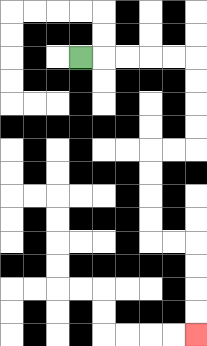{'start': '[3, 2]', 'end': '[8, 14]', 'path_directions': 'R,R,R,R,R,D,D,D,D,L,L,D,D,D,D,R,R,D,D,D,D', 'path_coordinates': '[[3, 2], [4, 2], [5, 2], [6, 2], [7, 2], [8, 2], [8, 3], [8, 4], [8, 5], [8, 6], [7, 6], [6, 6], [6, 7], [6, 8], [6, 9], [6, 10], [7, 10], [8, 10], [8, 11], [8, 12], [8, 13], [8, 14]]'}